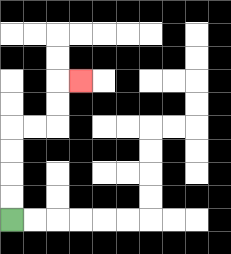{'start': '[0, 9]', 'end': '[3, 3]', 'path_directions': 'U,U,U,U,R,R,U,U,R', 'path_coordinates': '[[0, 9], [0, 8], [0, 7], [0, 6], [0, 5], [1, 5], [2, 5], [2, 4], [2, 3], [3, 3]]'}